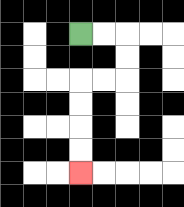{'start': '[3, 1]', 'end': '[3, 7]', 'path_directions': 'R,R,D,D,L,L,D,D,D,D', 'path_coordinates': '[[3, 1], [4, 1], [5, 1], [5, 2], [5, 3], [4, 3], [3, 3], [3, 4], [3, 5], [3, 6], [3, 7]]'}